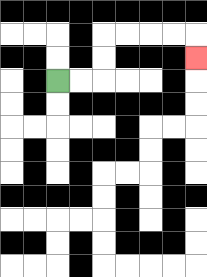{'start': '[2, 3]', 'end': '[8, 2]', 'path_directions': 'R,R,U,U,R,R,R,R,D', 'path_coordinates': '[[2, 3], [3, 3], [4, 3], [4, 2], [4, 1], [5, 1], [6, 1], [7, 1], [8, 1], [8, 2]]'}